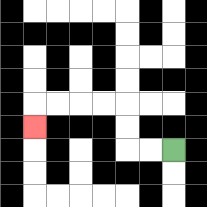{'start': '[7, 6]', 'end': '[1, 5]', 'path_directions': 'L,L,U,U,L,L,L,L,D', 'path_coordinates': '[[7, 6], [6, 6], [5, 6], [5, 5], [5, 4], [4, 4], [3, 4], [2, 4], [1, 4], [1, 5]]'}